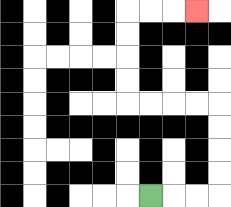{'start': '[6, 8]', 'end': '[8, 0]', 'path_directions': 'R,R,R,U,U,U,U,L,L,L,L,U,U,U,U,R,R,R', 'path_coordinates': '[[6, 8], [7, 8], [8, 8], [9, 8], [9, 7], [9, 6], [9, 5], [9, 4], [8, 4], [7, 4], [6, 4], [5, 4], [5, 3], [5, 2], [5, 1], [5, 0], [6, 0], [7, 0], [8, 0]]'}